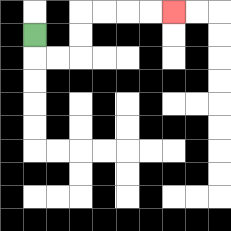{'start': '[1, 1]', 'end': '[7, 0]', 'path_directions': 'D,R,R,U,U,R,R,R,R', 'path_coordinates': '[[1, 1], [1, 2], [2, 2], [3, 2], [3, 1], [3, 0], [4, 0], [5, 0], [6, 0], [7, 0]]'}